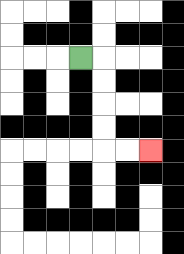{'start': '[3, 2]', 'end': '[6, 6]', 'path_directions': 'R,D,D,D,D,R,R', 'path_coordinates': '[[3, 2], [4, 2], [4, 3], [4, 4], [4, 5], [4, 6], [5, 6], [6, 6]]'}